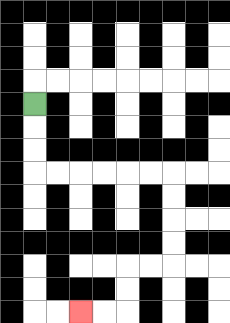{'start': '[1, 4]', 'end': '[3, 13]', 'path_directions': 'D,D,D,R,R,R,R,R,R,D,D,D,D,L,L,D,D,L,L', 'path_coordinates': '[[1, 4], [1, 5], [1, 6], [1, 7], [2, 7], [3, 7], [4, 7], [5, 7], [6, 7], [7, 7], [7, 8], [7, 9], [7, 10], [7, 11], [6, 11], [5, 11], [5, 12], [5, 13], [4, 13], [3, 13]]'}